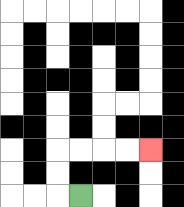{'start': '[3, 8]', 'end': '[6, 6]', 'path_directions': 'L,U,U,R,R,R,R', 'path_coordinates': '[[3, 8], [2, 8], [2, 7], [2, 6], [3, 6], [4, 6], [5, 6], [6, 6]]'}